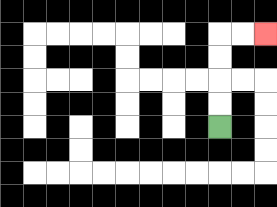{'start': '[9, 5]', 'end': '[11, 1]', 'path_directions': 'U,U,U,U,R,R', 'path_coordinates': '[[9, 5], [9, 4], [9, 3], [9, 2], [9, 1], [10, 1], [11, 1]]'}